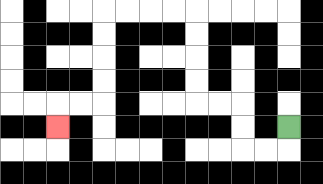{'start': '[12, 5]', 'end': '[2, 5]', 'path_directions': 'D,L,L,U,U,L,L,U,U,U,U,L,L,L,L,D,D,D,D,L,L,D', 'path_coordinates': '[[12, 5], [12, 6], [11, 6], [10, 6], [10, 5], [10, 4], [9, 4], [8, 4], [8, 3], [8, 2], [8, 1], [8, 0], [7, 0], [6, 0], [5, 0], [4, 0], [4, 1], [4, 2], [4, 3], [4, 4], [3, 4], [2, 4], [2, 5]]'}